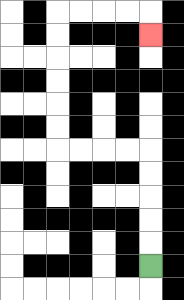{'start': '[6, 11]', 'end': '[6, 1]', 'path_directions': 'U,U,U,U,U,L,L,L,L,U,U,U,U,U,U,R,R,R,R,D', 'path_coordinates': '[[6, 11], [6, 10], [6, 9], [6, 8], [6, 7], [6, 6], [5, 6], [4, 6], [3, 6], [2, 6], [2, 5], [2, 4], [2, 3], [2, 2], [2, 1], [2, 0], [3, 0], [4, 0], [5, 0], [6, 0], [6, 1]]'}